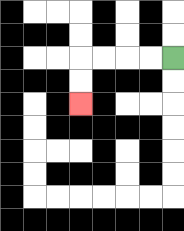{'start': '[7, 2]', 'end': '[3, 4]', 'path_directions': 'L,L,L,L,D,D', 'path_coordinates': '[[7, 2], [6, 2], [5, 2], [4, 2], [3, 2], [3, 3], [3, 4]]'}